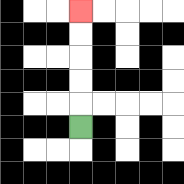{'start': '[3, 5]', 'end': '[3, 0]', 'path_directions': 'U,U,U,U,U', 'path_coordinates': '[[3, 5], [3, 4], [3, 3], [3, 2], [3, 1], [3, 0]]'}